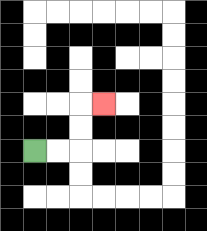{'start': '[1, 6]', 'end': '[4, 4]', 'path_directions': 'R,R,U,U,R', 'path_coordinates': '[[1, 6], [2, 6], [3, 6], [3, 5], [3, 4], [4, 4]]'}